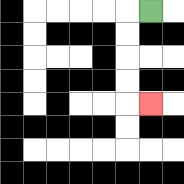{'start': '[6, 0]', 'end': '[6, 4]', 'path_directions': 'L,D,D,D,D,R', 'path_coordinates': '[[6, 0], [5, 0], [5, 1], [5, 2], [5, 3], [5, 4], [6, 4]]'}